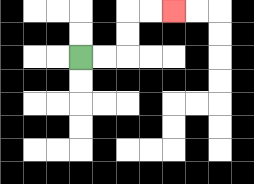{'start': '[3, 2]', 'end': '[7, 0]', 'path_directions': 'R,R,U,U,R,R', 'path_coordinates': '[[3, 2], [4, 2], [5, 2], [5, 1], [5, 0], [6, 0], [7, 0]]'}